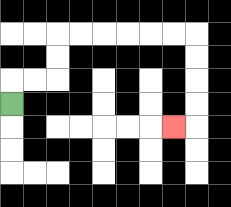{'start': '[0, 4]', 'end': '[7, 5]', 'path_directions': 'U,R,R,U,U,R,R,R,R,R,R,D,D,D,D,L', 'path_coordinates': '[[0, 4], [0, 3], [1, 3], [2, 3], [2, 2], [2, 1], [3, 1], [4, 1], [5, 1], [6, 1], [7, 1], [8, 1], [8, 2], [8, 3], [8, 4], [8, 5], [7, 5]]'}